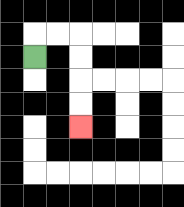{'start': '[1, 2]', 'end': '[3, 5]', 'path_directions': 'U,R,R,D,D,D,D', 'path_coordinates': '[[1, 2], [1, 1], [2, 1], [3, 1], [3, 2], [3, 3], [3, 4], [3, 5]]'}